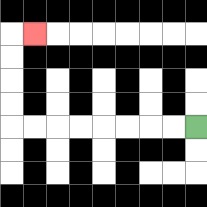{'start': '[8, 5]', 'end': '[1, 1]', 'path_directions': 'L,L,L,L,L,L,L,L,U,U,U,U,R', 'path_coordinates': '[[8, 5], [7, 5], [6, 5], [5, 5], [4, 5], [3, 5], [2, 5], [1, 5], [0, 5], [0, 4], [0, 3], [0, 2], [0, 1], [1, 1]]'}